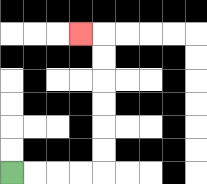{'start': '[0, 7]', 'end': '[3, 1]', 'path_directions': 'R,R,R,R,U,U,U,U,U,U,L', 'path_coordinates': '[[0, 7], [1, 7], [2, 7], [3, 7], [4, 7], [4, 6], [4, 5], [4, 4], [4, 3], [4, 2], [4, 1], [3, 1]]'}